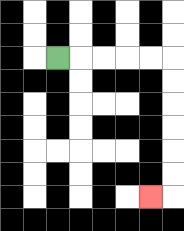{'start': '[2, 2]', 'end': '[6, 8]', 'path_directions': 'R,R,R,R,R,D,D,D,D,D,D,L', 'path_coordinates': '[[2, 2], [3, 2], [4, 2], [5, 2], [6, 2], [7, 2], [7, 3], [7, 4], [7, 5], [7, 6], [7, 7], [7, 8], [6, 8]]'}